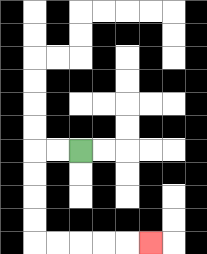{'start': '[3, 6]', 'end': '[6, 10]', 'path_directions': 'L,L,D,D,D,D,R,R,R,R,R', 'path_coordinates': '[[3, 6], [2, 6], [1, 6], [1, 7], [1, 8], [1, 9], [1, 10], [2, 10], [3, 10], [4, 10], [5, 10], [6, 10]]'}